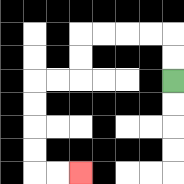{'start': '[7, 3]', 'end': '[3, 7]', 'path_directions': 'U,U,L,L,L,L,D,D,L,L,D,D,D,D,R,R', 'path_coordinates': '[[7, 3], [7, 2], [7, 1], [6, 1], [5, 1], [4, 1], [3, 1], [3, 2], [3, 3], [2, 3], [1, 3], [1, 4], [1, 5], [1, 6], [1, 7], [2, 7], [3, 7]]'}